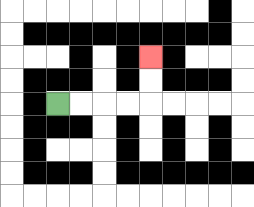{'start': '[2, 4]', 'end': '[6, 2]', 'path_directions': 'R,R,R,R,U,U', 'path_coordinates': '[[2, 4], [3, 4], [4, 4], [5, 4], [6, 4], [6, 3], [6, 2]]'}